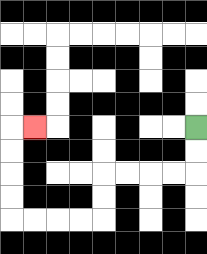{'start': '[8, 5]', 'end': '[1, 5]', 'path_directions': 'D,D,L,L,L,L,D,D,L,L,L,L,U,U,U,U,R', 'path_coordinates': '[[8, 5], [8, 6], [8, 7], [7, 7], [6, 7], [5, 7], [4, 7], [4, 8], [4, 9], [3, 9], [2, 9], [1, 9], [0, 9], [0, 8], [0, 7], [0, 6], [0, 5], [1, 5]]'}